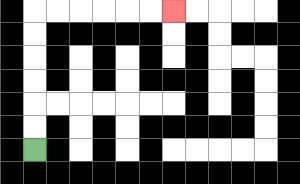{'start': '[1, 6]', 'end': '[7, 0]', 'path_directions': 'U,U,U,U,U,U,R,R,R,R,R,R', 'path_coordinates': '[[1, 6], [1, 5], [1, 4], [1, 3], [1, 2], [1, 1], [1, 0], [2, 0], [3, 0], [4, 0], [5, 0], [6, 0], [7, 0]]'}